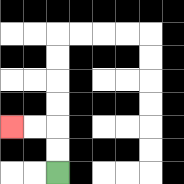{'start': '[2, 7]', 'end': '[0, 5]', 'path_directions': 'U,U,L,L', 'path_coordinates': '[[2, 7], [2, 6], [2, 5], [1, 5], [0, 5]]'}